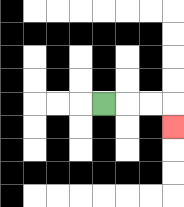{'start': '[4, 4]', 'end': '[7, 5]', 'path_directions': 'R,R,R,D', 'path_coordinates': '[[4, 4], [5, 4], [6, 4], [7, 4], [7, 5]]'}